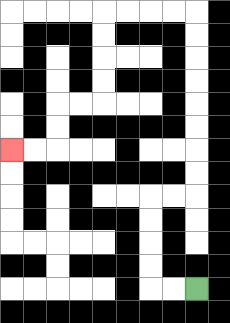{'start': '[8, 12]', 'end': '[0, 6]', 'path_directions': 'L,L,U,U,U,U,R,R,U,U,U,U,U,U,U,U,L,L,L,L,D,D,D,D,L,L,D,D,L,L', 'path_coordinates': '[[8, 12], [7, 12], [6, 12], [6, 11], [6, 10], [6, 9], [6, 8], [7, 8], [8, 8], [8, 7], [8, 6], [8, 5], [8, 4], [8, 3], [8, 2], [8, 1], [8, 0], [7, 0], [6, 0], [5, 0], [4, 0], [4, 1], [4, 2], [4, 3], [4, 4], [3, 4], [2, 4], [2, 5], [2, 6], [1, 6], [0, 6]]'}